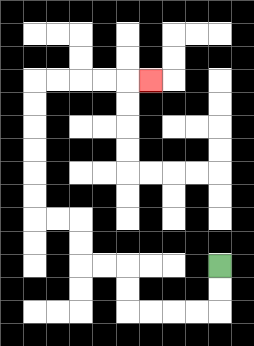{'start': '[9, 11]', 'end': '[6, 3]', 'path_directions': 'D,D,L,L,L,L,U,U,L,L,U,U,L,L,U,U,U,U,U,U,R,R,R,R,R', 'path_coordinates': '[[9, 11], [9, 12], [9, 13], [8, 13], [7, 13], [6, 13], [5, 13], [5, 12], [5, 11], [4, 11], [3, 11], [3, 10], [3, 9], [2, 9], [1, 9], [1, 8], [1, 7], [1, 6], [1, 5], [1, 4], [1, 3], [2, 3], [3, 3], [4, 3], [5, 3], [6, 3]]'}